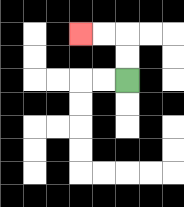{'start': '[5, 3]', 'end': '[3, 1]', 'path_directions': 'U,U,L,L', 'path_coordinates': '[[5, 3], [5, 2], [5, 1], [4, 1], [3, 1]]'}